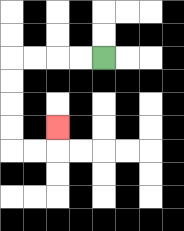{'start': '[4, 2]', 'end': '[2, 5]', 'path_directions': 'L,L,L,L,D,D,D,D,R,R,U', 'path_coordinates': '[[4, 2], [3, 2], [2, 2], [1, 2], [0, 2], [0, 3], [0, 4], [0, 5], [0, 6], [1, 6], [2, 6], [2, 5]]'}